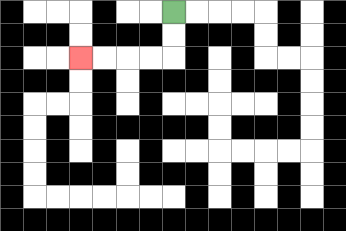{'start': '[7, 0]', 'end': '[3, 2]', 'path_directions': 'D,D,L,L,L,L', 'path_coordinates': '[[7, 0], [7, 1], [7, 2], [6, 2], [5, 2], [4, 2], [3, 2]]'}